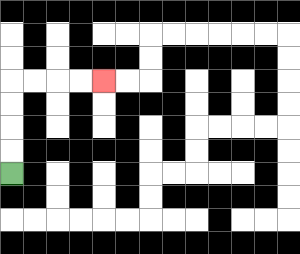{'start': '[0, 7]', 'end': '[4, 3]', 'path_directions': 'U,U,U,U,R,R,R,R', 'path_coordinates': '[[0, 7], [0, 6], [0, 5], [0, 4], [0, 3], [1, 3], [2, 3], [3, 3], [4, 3]]'}